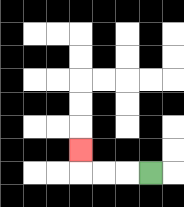{'start': '[6, 7]', 'end': '[3, 6]', 'path_directions': 'L,L,L,U', 'path_coordinates': '[[6, 7], [5, 7], [4, 7], [3, 7], [3, 6]]'}